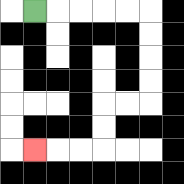{'start': '[1, 0]', 'end': '[1, 6]', 'path_directions': 'R,R,R,R,R,D,D,D,D,L,L,D,D,L,L,L', 'path_coordinates': '[[1, 0], [2, 0], [3, 0], [4, 0], [5, 0], [6, 0], [6, 1], [6, 2], [6, 3], [6, 4], [5, 4], [4, 4], [4, 5], [4, 6], [3, 6], [2, 6], [1, 6]]'}